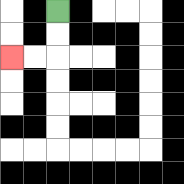{'start': '[2, 0]', 'end': '[0, 2]', 'path_directions': 'D,D,L,L', 'path_coordinates': '[[2, 0], [2, 1], [2, 2], [1, 2], [0, 2]]'}